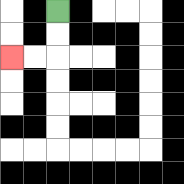{'start': '[2, 0]', 'end': '[0, 2]', 'path_directions': 'D,D,L,L', 'path_coordinates': '[[2, 0], [2, 1], [2, 2], [1, 2], [0, 2]]'}